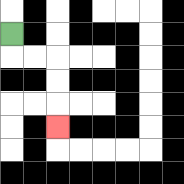{'start': '[0, 1]', 'end': '[2, 5]', 'path_directions': 'D,R,R,D,D,D', 'path_coordinates': '[[0, 1], [0, 2], [1, 2], [2, 2], [2, 3], [2, 4], [2, 5]]'}